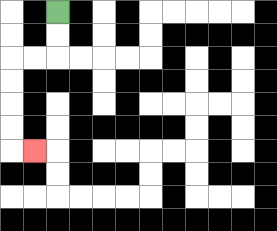{'start': '[2, 0]', 'end': '[1, 6]', 'path_directions': 'D,D,L,L,D,D,D,D,R', 'path_coordinates': '[[2, 0], [2, 1], [2, 2], [1, 2], [0, 2], [0, 3], [0, 4], [0, 5], [0, 6], [1, 6]]'}